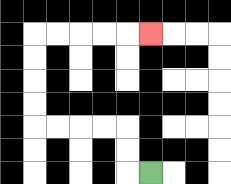{'start': '[6, 7]', 'end': '[6, 1]', 'path_directions': 'L,U,U,L,L,L,L,U,U,U,U,R,R,R,R,R', 'path_coordinates': '[[6, 7], [5, 7], [5, 6], [5, 5], [4, 5], [3, 5], [2, 5], [1, 5], [1, 4], [1, 3], [1, 2], [1, 1], [2, 1], [3, 1], [4, 1], [5, 1], [6, 1]]'}